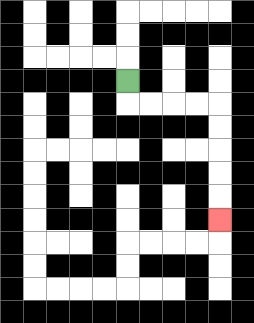{'start': '[5, 3]', 'end': '[9, 9]', 'path_directions': 'D,R,R,R,R,D,D,D,D,D', 'path_coordinates': '[[5, 3], [5, 4], [6, 4], [7, 4], [8, 4], [9, 4], [9, 5], [9, 6], [9, 7], [9, 8], [9, 9]]'}